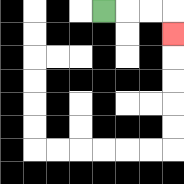{'start': '[4, 0]', 'end': '[7, 1]', 'path_directions': 'R,R,R,D', 'path_coordinates': '[[4, 0], [5, 0], [6, 0], [7, 0], [7, 1]]'}